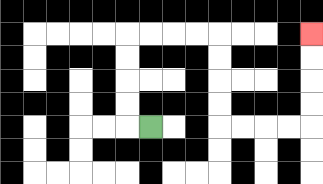{'start': '[6, 5]', 'end': '[13, 1]', 'path_directions': 'L,U,U,U,U,R,R,R,R,D,D,D,D,R,R,R,R,U,U,U,U', 'path_coordinates': '[[6, 5], [5, 5], [5, 4], [5, 3], [5, 2], [5, 1], [6, 1], [7, 1], [8, 1], [9, 1], [9, 2], [9, 3], [9, 4], [9, 5], [10, 5], [11, 5], [12, 5], [13, 5], [13, 4], [13, 3], [13, 2], [13, 1]]'}